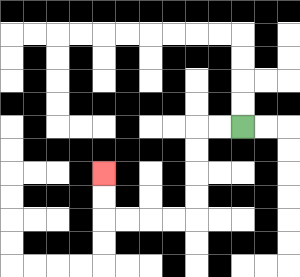{'start': '[10, 5]', 'end': '[4, 7]', 'path_directions': 'L,L,D,D,D,D,L,L,L,L,U,U', 'path_coordinates': '[[10, 5], [9, 5], [8, 5], [8, 6], [8, 7], [8, 8], [8, 9], [7, 9], [6, 9], [5, 9], [4, 9], [4, 8], [4, 7]]'}